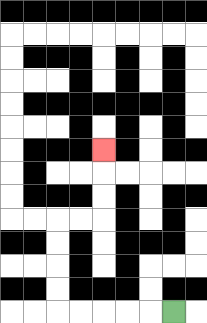{'start': '[7, 13]', 'end': '[4, 6]', 'path_directions': 'L,L,L,L,L,U,U,U,U,R,R,U,U,U', 'path_coordinates': '[[7, 13], [6, 13], [5, 13], [4, 13], [3, 13], [2, 13], [2, 12], [2, 11], [2, 10], [2, 9], [3, 9], [4, 9], [4, 8], [4, 7], [4, 6]]'}